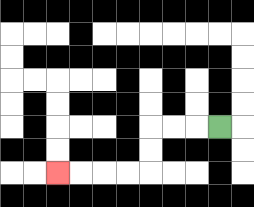{'start': '[9, 5]', 'end': '[2, 7]', 'path_directions': 'L,L,L,D,D,L,L,L,L', 'path_coordinates': '[[9, 5], [8, 5], [7, 5], [6, 5], [6, 6], [6, 7], [5, 7], [4, 7], [3, 7], [2, 7]]'}